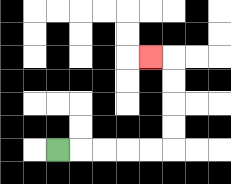{'start': '[2, 6]', 'end': '[6, 2]', 'path_directions': 'R,R,R,R,R,U,U,U,U,L', 'path_coordinates': '[[2, 6], [3, 6], [4, 6], [5, 6], [6, 6], [7, 6], [7, 5], [7, 4], [7, 3], [7, 2], [6, 2]]'}